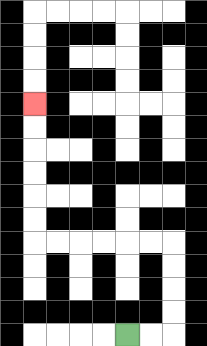{'start': '[5, 14]', 'end': '[1, 4]', 'path_directions': 'R,R,U,U,U,U,L,L,L,L,L,L,U,U,U,U,U,U', 'path_coordinates': '[[5, 14], [6, 14], [7, 14], [7, 13], [7, 12], [7, 11], [7, 10], [6, 10], [5, 10], [4, 10], [3, 10], [2, 10], [1, 10], [1, 9], [1, 8], [1, 7], [1, 6], [1, 5], [1, 4]]'}